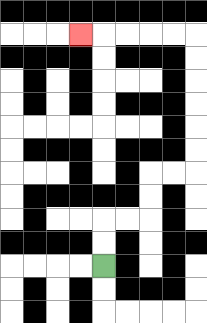{'start': '[4, 11]', 'end': '[3, 1]', 'path_directions': 'U,U,R,R,U,U,R,R,U,U,U,U,U,U,L,L,L,L,L', 'path_coordinates': '[[4, 11], [4, 10], [4, 9], [5, 9], [6, 9], [6, 8], [6, 7], [7, 7], [8, 7], [8, 6], [8, 5], [8, 4], [8, 3], [8, 2], [8, 1], [7, 1], [6, 1], [5, 1], [4, 1], [3, 1]]'}